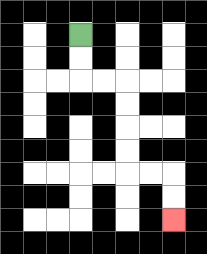{'start': '[3, 1]', 'end': '[7, 9]', 'path_directions': 'D,D,R,R,D,D,D,D,R,R,D,D', 'path_coordinates': '[[3, 1], [3, 2], [3, 3], [4, 3], [5, 3], [5, 4], [5, 5], [5, 6], [5, 7], [6, 7], [7, 7], [7, 8], [7, 9]]'}